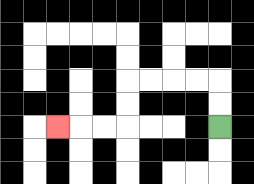{'start': '[9, 5]', 'end': '[2, 5]', 'path_directions': 'U,U,L,L,L,L,D,D,L,L,L', 'path_coordinates': '[[9, 5], [9, 4], [9, 3], [8, 3], [7, 3], [6, 3], [5, 3], [5, 4], [5, 5], [4, 5], [3, 5], [2, 5]]'}